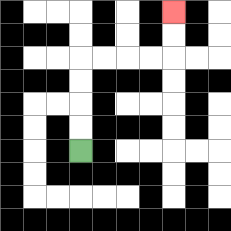{'start': '[3, 6]', 'end': '[7, 0]', 'path_directions': 'U,U,U,U,R,R,R,R,U,U', 'path_coordinates': '[[3, 6], [3, 5], [3, 4], [3, 3], [3, 2], [4, 2], [5, 2], [6, 2], [7, 2], [7, 1], [7, 0]]'}